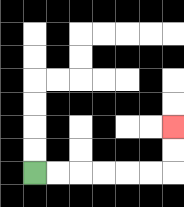{'start': '[1, 7]', 'end': '[7, 5]', 'path_directions': 'R,R,R,R,R,R,U,U', 'path_coordinates': '[[1, 7], [2, 7], [3, 7], [4, 7], [5, 7], [6, 7], [7, 7], [7, 6], [7, 5]]'}